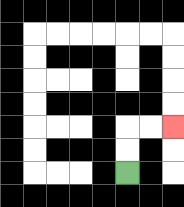{'start': '[5, 7]', 'end': '[7, 5]', 'path_directions': 'U,U,R,R', 'path_coordinates': '[[5, 7], [5, 6], [5, 5], [6, 5], [7, 5]]'}